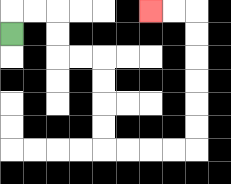{'start': '[0, 1]', 'end': '[6, 0]', 'path_directions': 'U,R,R,D,D,R,R,D,D,D,D,R,R,R,R,U,U,U,U,U,U,L,L', 'path_coordinates': '[[0, 1], [0, 0], [1, 0], [2, 0], [2, 1], [2, 2], [3, 2], [4, 2], [4, 3], [4, 4], [4, 5], [4, 6], [5, 6], [6, 6], [7, 6], [8, 6], [8, 5], [8, 4], [8, 3], [8, 2], [8, 1], [8, 0], [7, 0], [6, 0]]'}